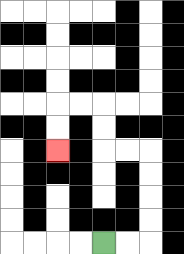{'start': '[4, 10]', 'end': '[2, 6]', 'path_directions': 'R,R,U,U,U,U,L,L,U,U,L,L,D,D', 'path_coordinates': '[[4, 10], [5, 10], [6, 10], [6, 9], [6, 8], [6, 7], [6, 6], [5, 6], [4, 6], [4, 5], [4, 4], [3, 4], [2, 4], [2, 5], [2, 6]]'}